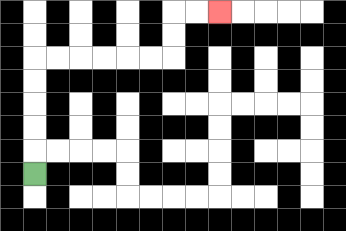{'start': '[1, 7]', 'end': '[9, 0]', 'path_directions': 'U,U,U,U,U,R,R,R,R,R,R,U,U,R,R', 'path_coordinates': '[[1, 7], [1, 6], [1, 5], [1, 4], [1, 3], [1, 2], [2, 2], [3, 2], [4, 2], [5, 2], [6, 2], [7, 2], [7, 1], [7, 0], [8, 0], [9, 0]]'}